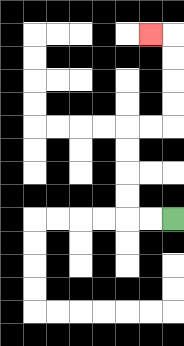{'start': '[7, 9]', 'end': '[6, 1]', 'path_directions': 'L,L,U,U,U,U,R,R,U,U,U,U,L', 'path_coordinates': '[[7, 9], [6, 9], [5, 9], [5, 8], [5, 7], [5, 6], [5, 5], [6, 5], [7, 5], [7, 4], [7, 3], [7, 2], [7, 1], [6, 1]]'}